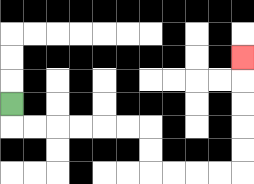{'start': '[0, 4]', 'end': '[10, 2]', 'path_directions': 'D,R,R,R,R,R,R,D,D,R,R,R,R,U,U,U,U,U', 'path_coordinates': '[[0, 4], [0, 5], [1, 5], [2, 5], [3, 5], [4, 5], [5, 5], [6, 5], [6, 6], [6, 7], [7, 7], [8, 7], [9, 7], [10, 7], [10, 6], [10, 5], [10, 4], [10, 3], [10, 2]]'}